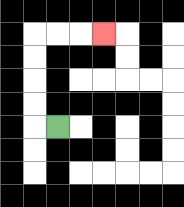{'start': '[2, 5]', 'end': '[4, 1]', 'path_directions': 'L,U,U,U,U,R,R,R', 'path_coordinates': '[[2, 5], [1, 5], [1, 4], [1, 3], [1, 2], [1, 1], [2, 1], [3, 1], [4, 1]]'}